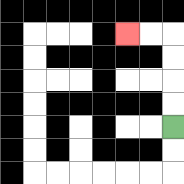{'start': '[7, 5]', 'end': '[5, 1]', 'path_directions': 'U,U,U,U,L,L', 'path_coordinates': '[[7, 5], [7, 4], [7, 3], [7, 2], [7, 1], [6, 1], [5, 1]]'}